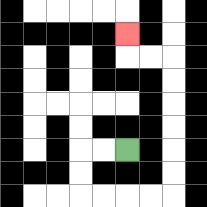{'start': '[5, 6]', 'end': '[5, 1]', 'path_directions': 'L,L,D,D,R,R,R,R,U,U,U,U,U,U,L,L,U', 'path_coordinates': '[[5, 6], [4, 6], [3, 6], [3, 7], [3, 8], [4, 8], [5, 8], [6, 8], [7, 8], [7, 7], [7, 6], [7, 5], [7, 4], [7, 3], [7, 2], [6, 2], [5, 2], [5, 1]]'}